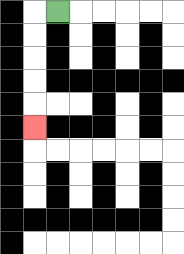{'start': '[2, 0]', 'end': '[1, 5]', 'path_directions': 'L,D,D,D,D,D', 'path_coordinates': '[[2, 0], [1, 0], [1, 1], [1, 2], [1, 3], [1, 4], [1, 5]]'}